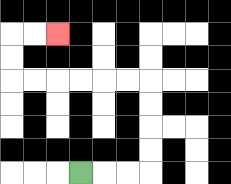{'start': '[3, 7]', 'end': '[2, 1]', 'path_directions': 'R,R,R,U,U,U,U,L,L,L,L,L,L,U,U,R,R', 'path_coordinates': '[[3, 7], [4, 7], [5, 7], [6, 7], [6, 6], [6, 5], [6, 4], [6, 3], [5, 3], [4, 3], [3, 3], [2, 3], [1, 3], [0, 3], [0, 2], [0, 1], [1, 1], [2, 1]]'}